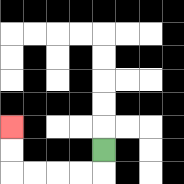{'start': '[4, 6]', 'end': '[0, 5]', 'path_directions': 'D,L,L,L,L,U,U', 'path_coordinates': '[[4, 6], [4, 7], [3, 7], [2, 7], [1, 7], [0, 7], [0, 6], [0, 5]]'}